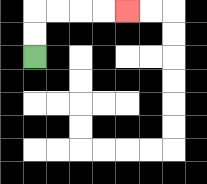{'start': '[1, 2]', 'end': '[5, 0]', 'path_directions': 'U,U,R,R,R,R', 'path_coordinates': '[[1, 2], [1, 1], [1, 0], [2, 0], [3, 0], [4, 0], [5, 0]]'}